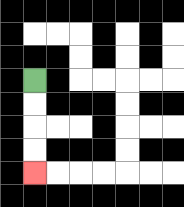{'start': '[1, 3]', 'end': '[1, 7]', 'path_directions': 'D,D,D,D', 'path_coordinates': '[[1, 3], [1, 4], [1, 5], [1, 6], [1, 7]]'}